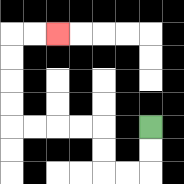{'start': '[6, 5]', 'end': '[2, 1]', 'path_directions': 'D,D,L,L,U,U,L,L,L,L,U,U,U,U,R,R', 'path_coordinates': '[[6, 5], [6, 6], [6, 7], [5, 7], [4, 7], [4, 6], [4, 5], [3, 5], [2, 5], [1, 5], [0, 5], [0, 4], [0, 3], [0, 2], [0, 1], [1, 1], [2, 1]]'}